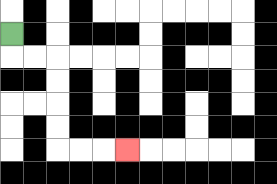{'start': '[0, 1]', 'end': '[5, 6]', 'path_directions': 'D,R,R,D,D,D,D,R,R,R', 'path_coordinates': '[[0, 1], [0, 2], [1, 2], [2, 2], [2, 3], [2, 4], [2, 5], [2, 6], [3, 6], [4, 6], [5, 6]]'}